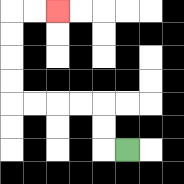{'start': '[5, 6]', 'end': '[2, 0]', 'path_directions': 'L,U,U,L,L,L,L,U,U,U,U,R,R', 'path_coordinates': '[[5, 6], [4, 6], [4, 5], [4, 4], [3, 4], [2, 4], [1, 4], [0, 4], [0, 3], [0, 2], [0, 1], [0, 0], [1, 0], [2, 0]]'}